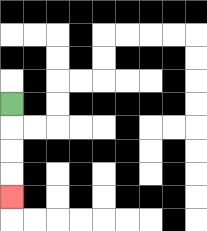{'start': '[0, 4]', 'end': '[0, 8]', 'path_directions': 'D,D,D,D', 'path_coordinates': '[[0, 4], [0, 5], [0, 6], [0, 7], [0, 8]]'}